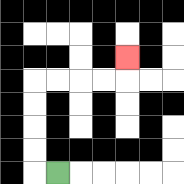{'start': '[2, 7]', 'end': '[5, 2]', 'path_directions': 'L,U,U,U,U,R,R,R,R,U', 'path_coordinates': '[[2, 7], [1, 7], [1, 6], [1, 5], [1, 4], [1, 3], [2, 3], [3, 3], [4, 3], [5, 3], [5, 2]]'}